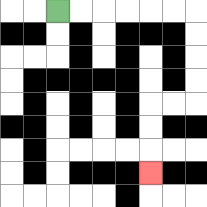{'start': '[2, 0]', 'end': '[6, 7]', 'path_directions': 'R,R,R,R,R,R,D,D,D,D,L,L,D,D,D', 'path_coordinates': '[[2, 0], [3, 0], [4, 0], [5, 0], [6, 0], [7, 0], [8, 0], [8, 1], [8, 2], [8, 3], [8, 4], [7, 4], [6, 4], [6, 5], [6, 6], [6, 7]]'}